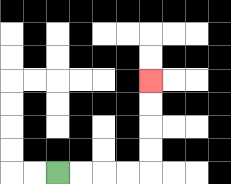{'start': '[2, 7]', 'end': '[6, 3]', 'path_directions': 'R,R,R,R,U,U,U,U', 'path_coordinates': '[[2, 7], [3, 7], [4, 7], [5, 7], [6, 7], [6, 6], [6, 5], [6, 4], [6, 3]]'}